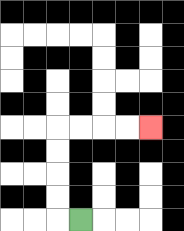{'start': '[3, 9]', 'end': '[6, 5]', 'path_directions': 'L,U,U,U,U,R,R,R,R', 'path_coordinates': '[[3, 9], [2, 9], [2, 8], [2, 7], [2, 6], [2, 5], [3, 5], [4, 5], [5, 5], [6, 5]]'}